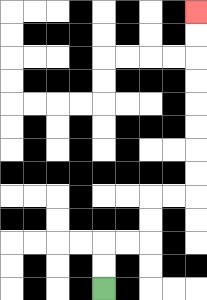{'start': '[4, 12]', 'end': '[8, 0]', 'path_directions': 'U,U,R,R,U,U,R,R,U,U,U,U,U,U,U,U', 'path_coordinates': '[[4, 12], [4, 11], [4, 10], [5, 10], [6, 10], [6, 9], [6, 8], [7, 8], [8, 8], [8, 7], [8, 6], [8, 5], [8, 4], [8, 3], [8, 2], [8, 1], [8, 0]]'}